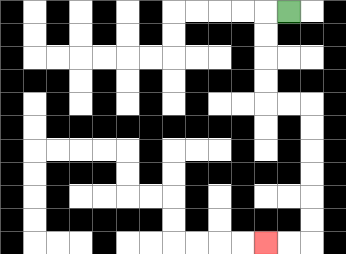{'start': '[12, 0]', 'end': '[11, 10]', 'path_directions': 'L,D,D,D,D,R,R,D,D,D,D,D,D,L,L', 'path_coordinates': '[[12, 0], [11, 0], [11, 1], [11, 2], [11, 3], [11, 4], [12, 4], [13, 4], [13, 5], [13, 6], [13, 7], [13, 8], [13, 9], [13, 10], [12, 10], [11, 10]]'}